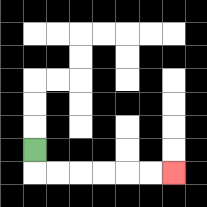{'start': '[1, 6]', 'end': '[7, 7]', 'path_directions': 'D,R,R,R,R,R,R', 'path_coordinates': '[[1, 6], [1, 7], [2, 7], [3, 7], [4, 7], [5, 7], [6, 7], [7, 7]]'}